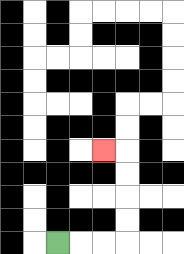{'start': '[2, 10]', 'end': '[4, 6]', 'path_directions': 'R,R,R,U,U,U,U,L', 'path_coordinates': '[[2, 10], [3, 10], [4, 10], [5, 10], [5, 9], [5, 8], [5, 7], [5, 6], [4, 6]]'}